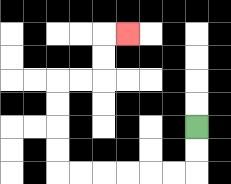{'start': '[8, 5]', 'end': '[5, 1]', 'path_directions': 'D,D,L,L,L,L,L,L,U,U,U,U,R,R,U,U,R', 'path_coordinates': '[[8, 5], [8, 6], [8, 7], [7, 7], [6, 7], [5, 7], [4, 7], [3, 7], [2, 7], [2, 6], [2, 5], [2, 4], [2, 3], [3, 3], [4, 3], [4, 2], [4, 1], [5, 1]]'}